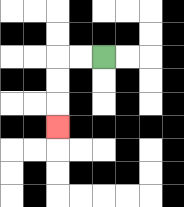{'start': '[4, 2]', 'end': '[2, 5]', 'path_directions': 'L,L,D,D,D', 'path_coordinates': '[[4, 2], [3, 2], [2, 2], [2, 3], [2, 4], [2, 5]]'}